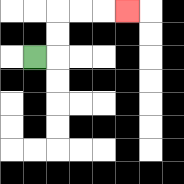{'start': '[1, 2]', 'end': '[5, 0]', 'path_directions': 'R,U,U,R,R,R', 'path_coordinates': '[[1, 2], [2, 2], [2, 1], [2, 0], [3, 0], [4, 0], [5, 0]]'}